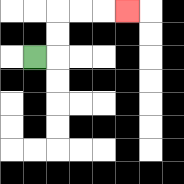{'start': '[1, 2]', 'end': '[5, 0]', 'path_directions': 'R,U,U,R,R,R', 'path_coordinates': '[[1, 2], [2, 2], [2, 1], [2, 0], [3, 0], [4, 0], [5, 0]]'}